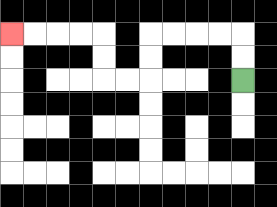{'start': '[10, 3]', 'end': '[0, 1]', 'path_directions': 'U,U,L,L,L,L,D,D,L,L,U,U,L,L,L,L', 'path_coordinates': '[[10, 3], [10, 2], [10, 1], [9, 1], [8, 1], [7, 1], [6, 1], [6, 2], [6, 3], [5, 3], [4, 3], [4, 2], [4, 1], [3, 1], [2, 1], [1, 1], [0, 1]]'}